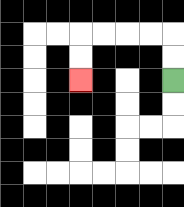{'start': '[7, 3]', 'end': '[3, 3]', 'path_directions': 'U,U,L,L,L,L,D,D', 'path_coordinates': '[[7, 3], [7, 2], [7, 1], [6, 1], [5, 1], [4, 1], [3, 1], [3, 2], [3, 3]]'}